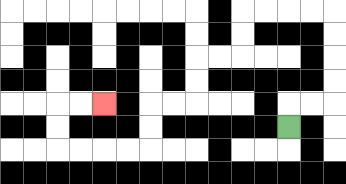{'start': '[12, 5]', 'end': '[4, 4]', 'path_directions': 'U,R,R,U,U,U,U,L,L,L,L,D,D,L,L,D,D,L,L,D,D,L,L,L,L,U,U,R,R', 'path_coordinates': '[[12, 5], [12, 4], [13, 4], [14, 4], [14, 3], [14, 2], [14, 1], [14, 0], [13, 0], [12, 0], [11, 0], [10, 0], [10, 1], [10, 2], [9, 2], [8, 2], [8, 3], [8, 4], [7, 4], [6, 4], [6, 5], [6, 6], [5, 6], [4, 6], [3, 6], [2, 6], [2, 5], [2, 4], [3, 4], [4, 4]]'}